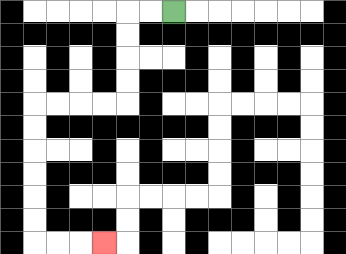{'start': '[7, 0]', 'end': '[4, 10]', 'path_directions': 'L,L,D,D,D,D,L,L,L,L,D,D,D,D,D,D,R,R,R', 'path_coordinates': '[[7, 0], [6, 0], [5, 0], [5, 1], [5, 2], [5, 3], [5, 4], [4, 4], [3, 4], [2, 4], [1, 4], [1, 5], [1, 6], [1, 7], [1, 8], [1, 9], [1, 10], [2, 10], [3, 10], [4, 10]]'}